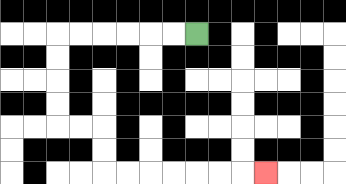{'start': '[8, 1]', 'end': '[11, 7]', 'path_directions': 'L,L,L,L,L,L,D,D,D,D,R,R,D,D,R,R,R,R,R,R,R', 'path_coordinates': '[[8, 1], [7, 1], [6, 1], [5, 1], [4, 1], [3, 1], [2, 1], [2, 2], [2, 3], [2, 4], [2, 5], [3, 5], [4, 5], [4, 6], [4, 7], [5, 7], [6, 7], [7, 7], [8, 7], [9, 7], [10, 7], [11, 7]]'}